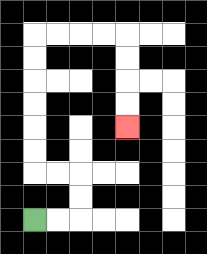{'start': '[1, 9]', 'end': '[5, 5]', 'path_directions': 'R,R,U,U,L,L,U,U,U,U,U,U,R,R,R,R,D,D,D,D', 'path_coordinates': '[[1, 9], [2, 9], [3, 9], [3, 8], [3, 7], [2, 7], [1, 7], [1, 6], [1, 5], [1, 4], [1, 3], [1, 2], [1, 1], [2, 1], [3, 1], [4, 1], [5, 1], [5, 2], [5, 3], [5, 4], [5, 5]]'}